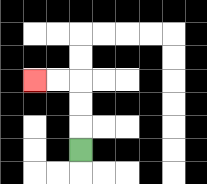{'start': '[3, 6]', 'end': '[1, 3]', 'path_directions': 'U,U,U,L,L', 'path_coordinates': '[[3, 6], [3, 5], [3, 4], [3, 3], [2, 3], [1, 3]]'}